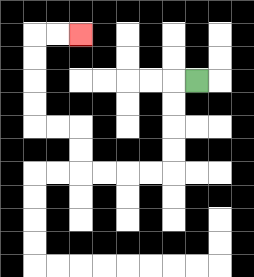{'start': '[8, 3]', 'end': '[3, 1]', 'path_directions': 'L,D,D,D,D,L,L,L,L,U,U,L,L,U,U,U,U,R,R', 'path_coordinates': '[[8, 3], [7, 3], [7, 4], [7, 5], [7, 6], [7, 7], [6, 7], [5, 7], [4, 7], [3, 7], [3, 6], [3, 5], [2, 5], [1, 5], [1, 4], [1, 3], [1, 2], [1, 1], [2, 1], [3, 1]]'}